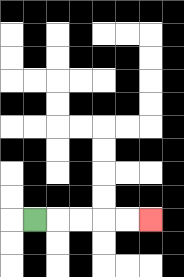{'start': '[1, 9]', 'end': '[6, 9]', 'path_directions': 'R,R,R,R,R', 'path_coordinates': '[[1, 9], [2, 9], [3, 9], [4, 9], [5, 9], [6, 9]]'}